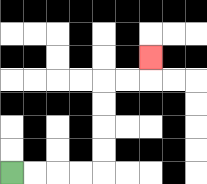{'start': '[0, 7]', 'end': '[6, 2]', 'path_directions': 'R,R,R,R,U,U,U,U,R,R,U', 'path_coordinates': '[[0, 7], [1, 7], [2, 7], [3, 7], [4, 7], [4, 6], [4, 5], [4, 4], [4, 3], [5, 3], [6, 3], [6, 2]]'}